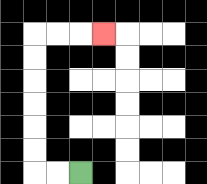{'start': '[3, 7]', 'end': '[4, 1]', 'path_directions': 'L,L,U,U,U,U,U,U,R,R,R', 'path_coordinates': '[[3, 7], [2, 7], [1, 7], [1, 6], [1, 5], [1, 4], [1, 3], [1, 2], [1, 1], [2, 1], [3, 1], [4, 1]]'}